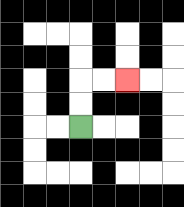{'start': '[3, 5]', 'end': '[5, 3]', 'path_directions': 'U,U,R,R', 'path_coordinates': '[[3, 5], [3, 4], [3, 3], [4, 3], [5, 3]]'}